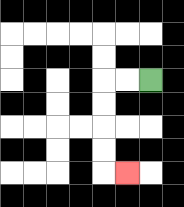{'start': '[6, 3]', 'end': '[5, 7]', 'path_directions': 'L,L,D,D,D,D,R', 'path_coordinates': '[[6, 3], [5, 3], [4, 3], [4, 4], [4, 5], [4, 6], [4, 7], [5, 7]]'}